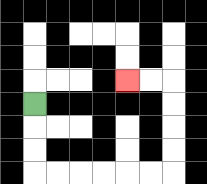{'start': '[1, 4]', 'end': '[5, 3]', 'path_directions': 'D,D,D,R,R,R,R,R,R,U,U,U,U,L,L', 'path_coordinates': '[[1, 4], [1, 5], [1, 6], [1, 7], [2, 7], [3, 7], [4, 7], [5, 7], [6, 7], [7, 7], [7, 6], [7, 5], [7, 4], [7, 3], [6, 3], [5, 3]]'}